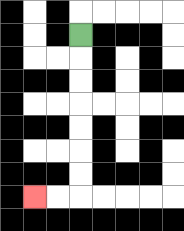{'start': '[3, 1]', 'end': '[1, 8]', 'path_directions': 'D,D,D,D,D,D,D,L,L', 'path_coordinates': '[[3, 1], [3, 2], [3, 3], [3, 4], [3, 5], [3, 6], [3, 7], [3, 8], [2, 8], [1, 8]]'}